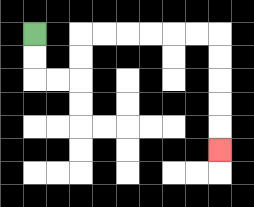{'start': '[1, 1]', 'end': '[9, 6]', 'path_directions': 'D,D,R,R,U,U,R,R,R,R,R,R,D,D,D,D,D', 'path_coordinates': '[[1, 1], [1, 2], [1, 3], [2, 3], [3, 3], [3, 2], [3, 1], [4, 1], [5, 1], [6, 1], [7, 1], [8, 1], [9, 1], [9, 2], [9, 3], [9, 4], [9, 5], [9, 6]]'}